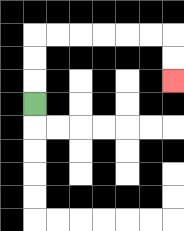{'start': '[1, 4]', 'end': '[7, 3]', 'path_directions': 'U,U,U,R,R,R,R,R,R,D,D', 'path_coordinates': '[[1, 4], [1, 3], [1, 2], [1, 1], [2, 1], [3, 1], [4, 1], [5, 1], [6, 1], [7, 1], [7, 2], [7, 3]]'}